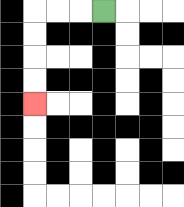{'start': '[4, 0]', 'end': '[1, 4]', 'path_directions': 'L,L,L,D,D,D,D', 'path_coordinates': '[[4, 0], [3, 0], [2, 0], [1, 0], [1, 1], [1, 2], [1, 3], [1, 4]]'}